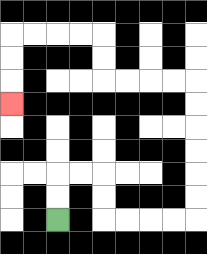{'start': '[2, 9]', 'end': '[0, 4]', 'path_directions': 'U,U,R,R,D,D,R,R,R,R,U,U,U,U,U,U,L,L,L,L,U,U,L,L,L,L,D,D,D', 'path_coordinates': '[[2, 9], [2, 8], [2, 7], [3, 7], [4, 7], [4, 8], [4, 9], [5, 9], [6, 9], [7, 9], [8, 9], [8, 8], [8, 7], [8, 6], [8, 5], [8, 4], [8, 3], [7, 3], [6, 3], [5, 3], [4, 3], [4, 2], [4, 1], [3, 1], [2, 1], [1, 1], [0, 1], [0, 2], [0, 3], [0, 4]]'}